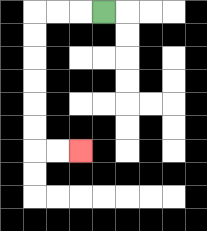{'start': '[4, 0]', 'end': '[3, 6]', 'path_directions': 'L,L,L,D,D,D,D,D,D,R,R', 'path_coordinates': '[[4, 0], [3, 0], [2, 0], [1, 0], [1, 1], [1, 2], [1, 3], [1, 4], [1, 5], [1, 6], [2, 6], [3, 6]]'}